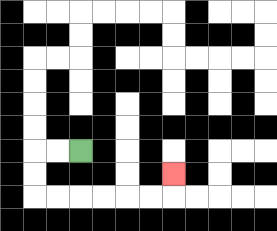{'start': '[3, 6]', 'end': '[7, 7]', 'path_directions': 'L,L,D,D,R,R,R,R,R,R,U', 'path_coordinates': '[[3, 6], [2, 6], [1, 6], [1, 7], [1, 8], [2, 8], [3, 8], [4, 8], [5, 8], [6, 8], [7, 8], [7, 7]]'}